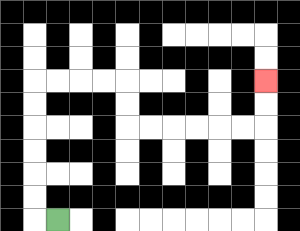{'start': '[2, 9]', 'end': '[11, 3]', 'path_directions': 'L,U,U,U,U,U,U,R,R,R,R,D,D,R,R,R,R,R,R,U,U', 'path_coordinates': '[[2, 9], [1, 9], [1, 8], [1, 7], [1, 6], [1, 5], [1, 4], [1, 3], [2, 3], [3, 3], [4, 3], [5, 3], [5, 4], [5, 5], [6, 5], [7, 5], [8, 5], [9, 5], [10, 5], [11, 5], [11, 4], [11, 3]]'}